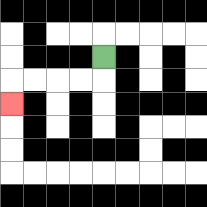{'start': '[4, 2]', 'end': '[0, 4]', 'path_directions': 'D,L,L,L,L,D', 'path_coordinates': '[[4, 2], [4, 3], [3, 3], [2, 3], [1, 3], [0, 3], [0, 4]]'}